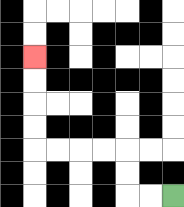{'start': '[7, 8]', 'end': '[1, 2]', 'path_directions': 'L,L,U,U,L,L,L,L,U,U,U,U', 'path_coordinates': '[[7, 8], [6, 8], [5, 8], [5, 7], [5, 6], [4, 6], [3, 6], [2, 6], [1, 6], [1, 5], [1, 4], [1, 3], [1, 2]]'}